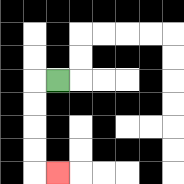{'start': '[2, 3]', 'end': '[2, 7]', 'path_directions': 'L,D,D,D,D,R', 'path_coordinates': '[[2, 3], [1, 3], [1, 4], [1, 5], [1, 6], [1, 7], [2, 7]]'}